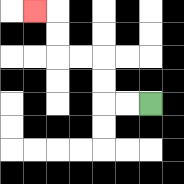{'start': '[6, 4]', 'end': '[1, 0]', 'path_directions': 'L,L,U,U,L,L,U,U,L', 'path_coordinates': '[[6, 4], [5, 4], [4, 4], [4, 3], [4, 2], [3, 2], [2, 2], [2, 1], [2, 0], [1, 0]]'}